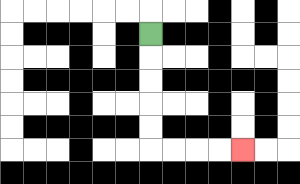{'start': '[6, 1]', 'end': '[10, 6]', 'path_directions': 'D,D,D,D,D,R,R,R,R', 'path_coordinates': '[[6, 1], [6, 2], [6, 3], [6, 4], [6, 5], [6, 6], [7, 6], [8, 6], [9, 6], [10, 6]]'}